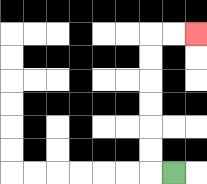{'start': '[7, 7]', 'end': '[8, 1]', 'path_directions': 'L,U,U,U,U,U,U,R,R', 'path_coordinates': '[[7, 7], [6, 7], [6, 6], [6, 5], [6, 4], [6, 3], [6, 2], [6, 1], [7, 1], [8, 1]]'}